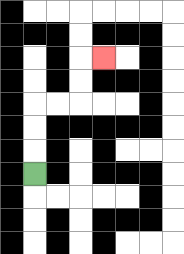{'start': '[1, 7]', 'end': '[4, 2]', 'path_directions': 'U,U,U,R,R,U,U,R', 'path_coordinates': '[[1, 7], [1, 6], [1, 5], [1, 4], [2, 4], [3, 4], [3, 3], [3, 2], [4, 2]]'}